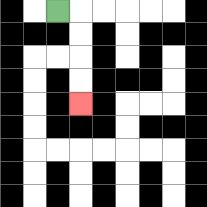{'start': '[2, 0]', 'end': '[3, 4]', 'path_directions': 'R,D,D,D,D', 'path_coordinates': '[[2, 0], [3, 0], [3, 1], [3, 2], [3, 3], [3, 4]]'}